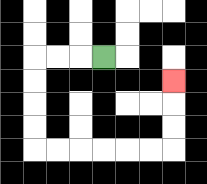{'start': '[4, 2]', 'end': '[7, 3]', 'path_directions': 'L,L,L,D,D,D,D,R,R,R,R,R,R,U,U,U', 'path_coordinates': '[[4, 2], [3, 2], [2, 2], [1, 2], [1, 3], [1, 4], [1, 5], [1, 6], [2, 6], [3, 6], [4, 6], [5, 6], [6, 6], [7, 6], [7, 5], [7, 4], [7, 3]]'}